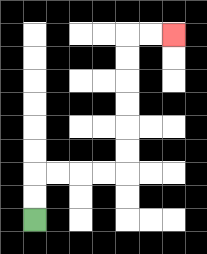{'start': '[1, 9]', 'end': '[7, 1]', 'path_directions': 'U,U,R,R,R,R,U,U,U,U,U,U,R,R', 'path_coordinates': '[[1, 9], [1, 8], [1, 7], [2, 7], [3, 7], [4, 7], [5, 7], [5, 6], [5, 5], [5, 4], [5, 3], [5, 2], [5, 1], [6, 1], [7, 1]]'}